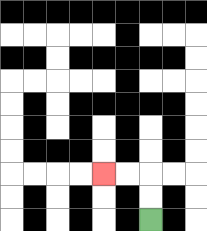{'start': '[6, 9]', 'end': '[4, 7]', 'path_directions': 'U,U,L,L', 'path_coordinates': '[[6, 9], [6, 8], [6, 7], [5, 7], [4, 7]]'}